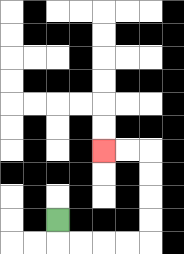{'start': '[2, 9]', 'end': '[4, 6]', 'path_directions': 'D,R,R,R,R,U,U,U,U,L,L', 'path_coordinates': '[[2, 9], [2, 10], [3, 10], [4, 10], [5, 10], [6, 10], [6, 9], [6, 8], [6, 7], [6, 6], [5, 6], [4, 6]]'}